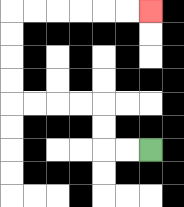{'start': '[6, 6]', 'end': '[6, 0]', 'path_directions': 'L,L,U,U,L,L,L,L,U,U,U,U,R,R,R,R,R,R', 'path_coordinates': '[[6, 6], [5, 6], [4, 6], [4, 5], [4, 4], [3, 4], [2, 4], [1, 4], [0, 4], [0, 3], [0, 2], [0, 1], [0, 0], [1, 0], [2, 0], [3, 0], [4, 0], [5, 0], [6, 0]]'}